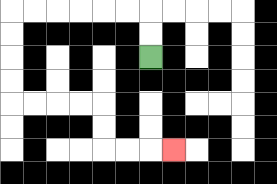{'start': '[6, 2]', 'end': '[7, 6]', 'path_directions': 'U,U,L,L,L,L,L,L,D,D,D,D,R,R,R,R,D,D,R,R,R', 'path_coordinates': '[[6, 2], [6, 1], [6, 0], [5, 0], [4, 0], [3, 0], [2, 0], [1, 0], [0, 0], [0, 1], [0, 2], [0, 3], [0, 4], [1, 4], [2, 4], [3, 4], [4, 4], [4, 5], [4, 6], [5, 6], [6, 6], [7, 6]]'}